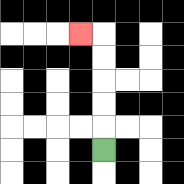{'start': '[4, 6]', 'end': '[3, 1]', 'path_directions': 'U,U,U,U,U,L', 'path_coordinates': '[[4, 6], [4, 5], [4, 4], [4, 3], [4, 2], [4, 1], [3, 1]]'}